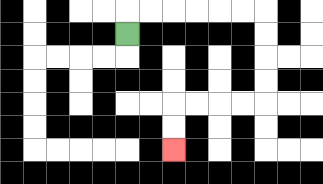{'start': '[5, 1]', 'end': '[7, 6]', 'path_directions': 'U,R,R,R,R,R,R,D,D,D,D,L,L,L,L,D,D', 'path_coordinates': '[[5, 1], [5, 0], [6, 0], [7, 0], [8, 0], [9, 0], [10, 0], [11, 0], [11, 1], [11, 2], [11, 3], [11, 4], [10, 4], [9, 4], [8, 4], [7, 4], [7, 5], [7, 6]]'}